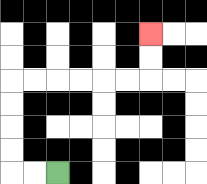{'start': '[2, 7]', 'end': '[6, 1]', 'path_directions': 'L,L,U,U,U,U,R,R,R,R,R,R,U,U', 'path_coordinates': '[[2, 7], [1, 7], [0, 7], [0, 6], [0, 5], [0, 4], [0, 3], [1, 3], [2, 3], [3, 3], [4, 3], [5, 3], [6, 3], [6, 2], [6, 1]]'}